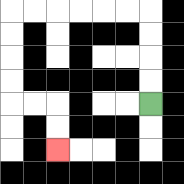{'start': '[6, 4]', 'end': '[2, 6]', 'path_directions': 'U,U,U,U,L,L,L,L,L,L,D,D,D,D,R,R,D,D', 'path_coordinates': '[[6, 4], [6, 3], [6, 2], [6, 1], [6, 0], [5, 0], [4, 0], [3, 0], [2, 0], [1, 0], [0, 0], [0, 1], [0, 2], [0, 3], [0, 4], [1, 4], [2, 4], [2, 5], [2, 6]]'}